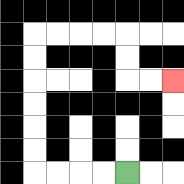{'start': '[5, 7]', 'end': '[7, 3]', 'path_directions': 'L,L,L,L,U,U,U,U,U,U,R,R,R,R,D,D,R,R', 'path_coordinates': '[[5, 7], [4, 7], [3, 7], [2, 7], [1, 7], [1, 6], [1, 5], [1, 4], [1, 3], [1, 2], [1, 1], [2, 1], [3, 1], [4, 1], [5, 1], [5, 2], [5, 3], [6, 3], [7, 3]]'}